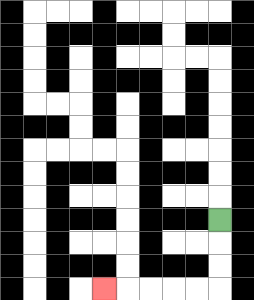{'start': '[9, 9]', 'end': '[4, 12]', 'path_directions': 'D,D,D,L,L,L,L,L', 'path_coordinates': '[[9, 9], [9, 10], [9, 11], [9, 12], [8, 12], [7, 12], [6, 12], [5, 12], [4, 12]]'}